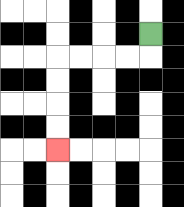{'start': '[6, 1]', 'end': '[2, 6]', 'path_directions': 'D,L,L,L,L,D,D,D,D', 'path_coordinates': '[[6, 1], [6, 2], [5, 2], [4, 2], [3, 2], [2, 2], [2, 3], [2, 4], [2, 5], [2, 6]]'}